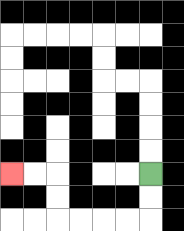{'start': '[6, 7]', 'end': '[0, 7]', 'path_directions': 'D,D,L,L,L,L,U,U,L,L', 'path_coordinates': '[[6, 7], [6, 8], [6, 9], [5, 9], [4, 9], [3, 9], [2, 9], [2, 8], [2, 7], [1, 7], [0, 7]]'}